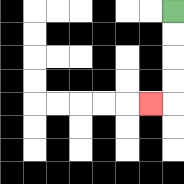{'start': '[7, 0]', 'end': '[6, 4]', 'path_directions': 'D,D,D,D,L', 'path_coordinates': '[[7, 0], [7, 1], [7, 2], [7, 3], [7, 4], [6, 4]]'}